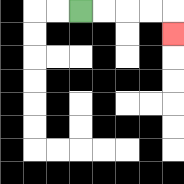{'start': '[3, 0]', 'end': '[7, 1]', 'path_directions': 'R,R,R,R,D', 'path_coordinates': '[[3, 0], [4, 0], [5, 0], [6, 0], [7, 0], [7, 1]]'}